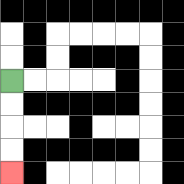{'start': '[0, 3]', 'end': '[0, 7]', 'path_directions': 'D,D,D,D', 'path_coordinates': '[[0, 3], [0, 4], [0, 5], [0, 6], [0, 7]]'}